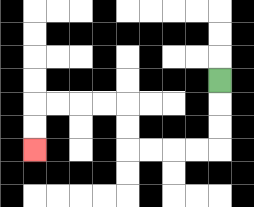{'start': '[9, 3]', 'end': '[1, 6]', 'path_directions': 'D,D,D,L,L,L,L,U,U,L,L,L,L,D,D', 'path_coordinates': '[[9, 3], [9, 4], [9, 5], [9, 6], [8, 6], [7, 6], [6, 6], [5, 6], [5, 5], [5, 4], [4, 4], [3, 4], [2, 4], [1, 4], [1, 5], [1, 6]]'}